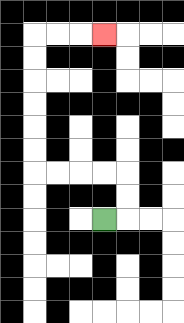{'start': '[4, 9]', 'end': '[4, 1]', 'path_directions': 'R,U,U,L,L,L,L,U,U,U,U,U,U,R,R,R', 'path_coordinates': '[[4, 9], [5, 9], [5, 8], [5, 7], [4, 7], [3, 7], [2, 7], [1, 7], [1, 6], [1, 5], [1, 4], [1, 3], [1, 2], [1, 1], [2, 1], [3, 1], [4, 1]]'}